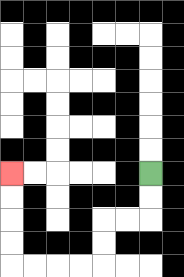{'start': '[6, 7]', 'end': '[0, 7]', 'path_directions': 'D,D,L,L,D,D,L,L,L,L,U,U,U,U', 'path_coordinates': '[[6, 7], [6, 8], [6, 9], [5, 9], [4, 9], [4, 10], [4, 11], [3, 11], [2, 11], [1, 11], [0, 11], [0, 10], [0, 9], [0, 8], [0, 7]]'}